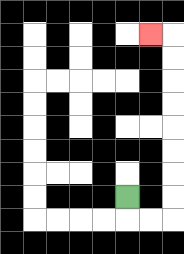{'start': '[5, 8]', 'end': '[6, 1]', 'path_directions': 'D,R,R,U,U,U,U,U,U,U,U,L', 'path_coordinates': '[[5, 8], [5, 9], [6, 9], [7, 9], [7, 8], [7, 7], [7, 6], [7, 5], [7, 4], [7, 3], [7, 2], [7, 1], [6, 1]]'}